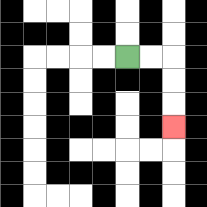{'start': '[5, 2]', 'end': '[7, 5]', 'path_directions': 'R,R,D,D,D', 'path_coordinates': '[[5, 2], [6, 2], [7, 2], [7, 3], [7, 4], [7, 5]]'}